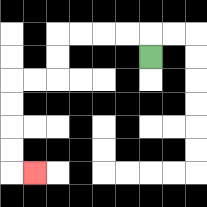{'start': '[6, 2]', 'end': '[1, 7]', 'path_directions': 'U,L,L,L,L,D,D,L,L,D,D,D,D,R', 'path_coordinates': '[[6, 2], [6, 1], [5, 1], [4, 1], [3, 1], [2, 1], [2, 2], [2, 3], [1, 3], [0, 3], [0, 4], [0, 5], [0, 6], [0, 7], [1, 7]]'}